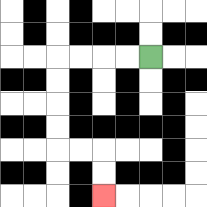{'start': '[6, 2]', 'end': '[4, 8]', 'path_directions': 'L,L,L,L,D,D,D,D,R,R,D,D', 'path_coordinates': '[[6, 2], [5, 2], [4, 2], [3, 2], [2, 2], [2, 3], [2, 4], [2, 5], [2, 6], [3, 6], [4, 6], [4, 7], [4, 8]]'}